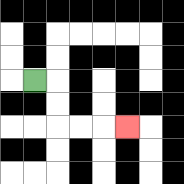{'start': '[1, 3]', 'end': '[5, 5]', 'path_directions': 'R,D,D,R,R,R', 'path_coordinates': '[[1, 3], [2, 3], [2, 4], [2, 5], [3, 5], [4, 5], [5, 5]]'}